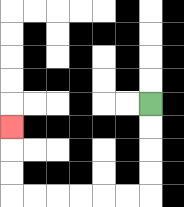{'start': '[6, 4]', 'end': '[0, 5]', 'path_directions': 'D,D,D,D,L,L,L,L,L,L,U,U,U', 'path_coordinates': '[[6, 4], [6, 5], [6, 6], [6, 7], [6, 8], [5, 8], [4, 8], [3, 8], [2, 8], [1, 8], [0, 8], [0, 7], [0, 6], [0, 5]]'}